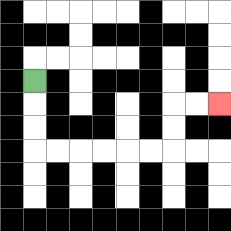{'start': '[1, 3]', 'end': '[9, 4]', 'path_directions': 'D,D,D,R,R,R,R,R,R,U,U,R,R', 'path_coordinates': '[[1, 3], [1, 4], [1, 5], [1, 6], [2, 6], [3, 6], [4, 6], [5, 6], [6, 6], [7, 6], [7, 5], [7, 4], [8, 4], [9, 4]]'}